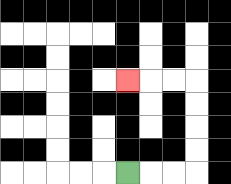{'start': '[5, 7]', 'end': '[5, 3]', 'path_directions': 'R,R,R,U,U,U,U,L,L,L', 'path_coordinates': '[[5, 7], [6, 7], [7, 7], [8, 7], [8, 6], [8, 5], [8, 4], [8, 3], [7, 3], [6, 3], [5, 3]]'}